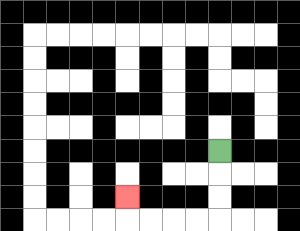{'start': '[9, 6]', 'end': '[5, 8]', 'path_directions': 'D,D,D,L,L,L,L,U', 'path_coordinates': '[[9, 6], [9, 7], [9, 8], [9, 9], [8, 9], [7, 9], [6, 9], [5, 9], [5, 8]]'}